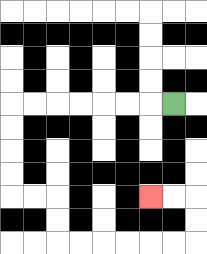{'start': '[7, 4]', 'end': '[6, 8]', 'path_directions': 'L,L,L,L,L,L,L,D,D,D,D,R,R,D,D,R,R,R,R,R,R,U,U,L,L', 'path_coordinates': '[[7, 4], [6, 4], [5, 4], [4, 4], [3, 4], [2, 4], [1, 4], [0, 4], [0, 5], [0, 6], [0, 7], [0, 8], [1, 8], [2, 8], [2, 9], [2, 10], [3, 10], [4, 10], [5, 10], [6, 10], [7, 10], [8, 10], [8, 9], [8, 8], [7, 8], [6, 8]]'}